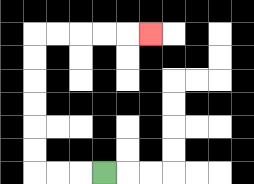{'start': '[4, 7]', 'end': '[6, 1]', 'path_directions': 'L,L,L,U,U,U,U,U,U,R,R,R,R,R', 'path_coordinates': '[[4, 7], [3, 7], [2, 7], [1, 7], [1, 6], [1, 5], [1, 4], [1, 3], [1, 2], [1, 1], [2, 1], [3, 1], [4, 1], [5, 1], [6, 1]]'}